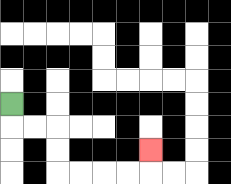{'start': '[0, 4]', 'end': '[6, 6]', 'path_directions': 'D,R,R,D,D,R,R,R,R,U', 'path_coordinates': '[[0, 4], [0, 5], [1, 5], [2, 5], [2, 6], [2, 7], [3, 7], [4, 7], [5, 7], [6, 7], [6, 6]]'}